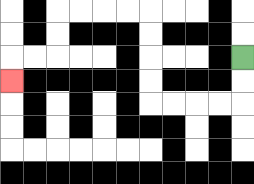{'start': '[10, 2]', 'end': '[0, 3]', 'path_directions': 'D,D,L,L,L,L,U,U,U,U,L,L,L,L,D,D,L,L,D', 'path_coordinates': '[[10, 2], [10, 3], [10, 4], [9, 4], [8, 4], [7, 4], [6, 4], [6, 3], [6, 2], [6, 1], [6, 0], [5, 0], [4, 0], [3, 0], [2, 0], [2, 1], [2, 2], [1, 2], [0, 2], [0, 3]]'}